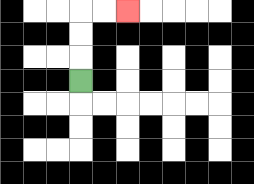{'start': '[3, 3]', 'end': '[5, 0]', 'path_directions': 'U,U,U,R,R', 'path_coordinates': '[[3, 3], [3, 2], [3, 1], [3, 0], [4, 0], [5, 0]]'}